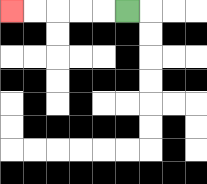{'start': '[5, 0]', 'end': '[0, 0]', 'path_directions': 'L,L,L,L,L', 'path_coordinates': '[[5, 0], [4, 0], [3, 0], [2, 0], [1, 0], [0, 0]]'}